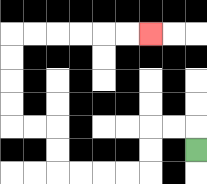{'start': '[8, 6]', 'end': '[6, 1]', 'path_directions': 'U,L,L,D,D,L,L,L,L,U,U,L,L,U,U,U,U,R,R,R,R,R,R', 'path_coordinates': '[[8, 6], [8, 5], [7, 5], [6, 5], [6, 6], [6, 7], [5, 7], [4, 7], [3, 7], [2, 7], [2, 6], [2, 5], [1, 5], [0, 5], [0, 4], [0, 3], [0, 2], [0, 1], [1, 1], [2, 1], [3, 1], [4, 1], [5, 1], [6, 1]]'}